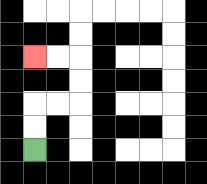{'start': '[1, 6]', 'end': '[1, 2]', 'path_directions': 'U,U,R,R,U,U,L,L', 'path_coordinates': '[[1, 6], [1, 5], [1, 4], [2, 4], [3, 4], [3, 3], [3, 2], [2, 2], [1, 2]]'}